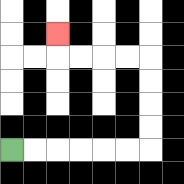{'start': '[0, 6]', 'end': '[2, 1]', 'path_directions': 'R,R,R,R,R,R,U,U,U,U,L,L,L,L,U', 'path_coordinates': '[[0, 6], [1, 6], [2, 6], [3, 6], [4, 6], [5, 6], [6, 6], [6, 5], [6, 4], [6, 3], [6, 2], [5, 2], [4, 2], [3, 2], [2, 2], [2, 1]]'}